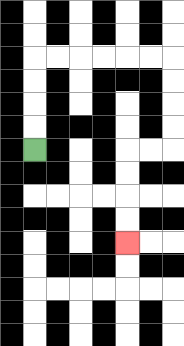{'start': '[1, 6]', 'end': '[5, 10]', 'path_directions': 'U,U,U,U,R,R,R,R,R,R,D,D,D,D,L,L,D,D,D,D', 'path_coordinates': '[[1, 6], [1, 5], [1, 4], [1, 3], [1, 2], [2, 2], [3, 2], [4, 2], [5, 2], [6, 2], [7, 2], [7, 3], [7, 4], [7, 5], [7, 6], [6, 6], [5, 6], [5, 7], [5, 8], [5, 9], [5, 10]]'}